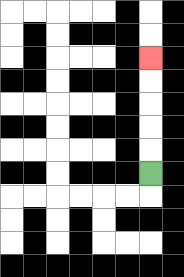{'start': '[6, 7]', 'end': '[6, 2]', 'path_directions': 'U,U,U,U,U', 'path_coordinates': '[[6, 7], [6, 6], [6, 5], [6, 4], [6, 3], [6, 2]]'}